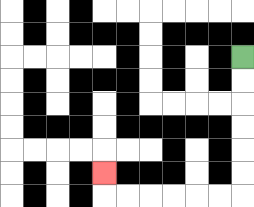{'start': '[10, 2]', 'end': '[4, 7]', 'path_directions': 'D,D,D,D,D,D,L,L,L,L,L,L,U', 'path_coordinates': '[[10, 2], [10, 3], [10, 4], [10, 5], [10, 6], [10, 7], [10, 8], [9, 8], [8, 8], [7, 8], [6, 8], [5, 8], [4, 8], [4, 7]]'}